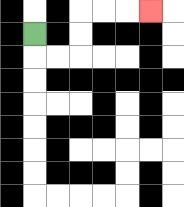{'start': '[1, 1]', 'end': '[6, 0]', 'path_directions': 'D,R,R,U,U,R,R,R', 'path_coordinates': '[[1, 1], [1, 2], [2, 2], [3, 2], [3, 1], [3, 0], [4, 0], [5, 0], [6, 0]]'}